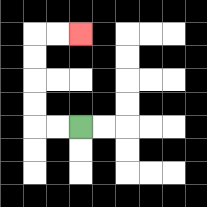{'start': '[3, 5]', 'end': '[3, 1]', 'path_directions': 'L,L,U,U,U,U,R,R', 'path_coordinates': '[[3, 5], [2, 5], [1, 5], [1, 4], [1, 3], [1, 2], [1, 1], [2, 1], [3, 1]]'}